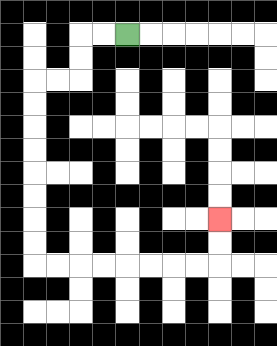{'start': '[5, 1]', 'end': '[9, 9]', 'path_directions': 'L,L,D,D,L,L,D,D,D,D,D,D,D,D,R,R,R,R,R,R,R,R,U,U', 'path_coordinates': '[[5, 1], [4, 1], [3, 1], [3, 2], [3, 3], [2, 3], [1, 3], [1, 4], [1, 5], [1, 6], [1, 7], [1, 8], [1, 9], [1, 10], [1, 11], [2, 11], [3, 11], [4, 11], [5, 11], [6, 11], [7, 11], [8, 11], [9, 11], [9, 10], [9, 9]]'}